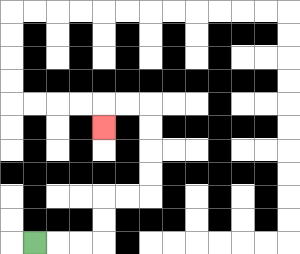{'start': '[1, 10]', 'end': '[4, 5]', 'path_directions': 'R,R,R,U,U,R,R,U,U,U,U,L,L,D', 'path_coordinates': '[[1, 10], [2, 10], [3, 10], [4, 10], [4, 9], [4, 8], [5, 8], [6, 8], [6, 7], [6, 6], [6, 5], [6, 4], [5, 4], [4, 4], [4, 5]]'}